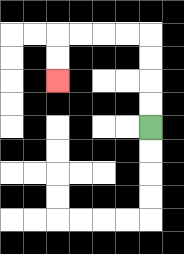{'start': '[6, 5]', 'end': '[2, 3]', 'path_directions': 'U,U,U,U,L,L,L,L,D,D', 'path_coordinates': '[[6, 5], [6, 4], [6, 3], [6, 2], [6, 1], [5, 1], [4, 1], [3, 1], [2, 1], [2, 2], [2, 3]]'}